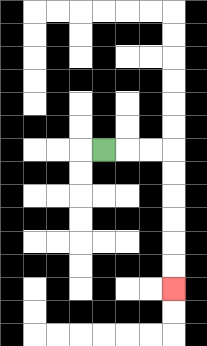{'start': '[4, 6]', 'end': '[7, 12]', 'path_directions': 'R,R,R,D,D,D,D,D,D', 'path_coordinates': '[[4, 6], [5, 6], [6, 6], [7, 6], [7, 7], [7, 8], [7, 9], [7, 10], [7, 11], [7, 12]]'}